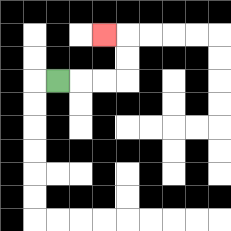{'start': '[2, 3]', 'end': '[4, 1]', 'path_directions': 'R,R,R,U,U,L', 'path_coordinates': '[[2, 3], [3, 3], [4, 3], [5, 3], [5, 2], [5, 1], [4, 1]]'}